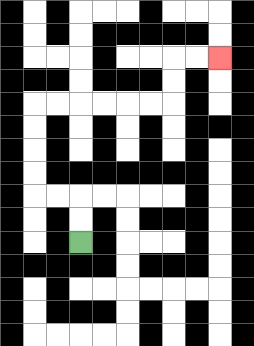{'start': '[3, 10]', 'end': '[9, 2]', 'path_directions': 'U,U,L,L,U,U,U,U,R,R,R,R,R,R,U,U,R,R', 'path_coordinates': '[[3, 10], [3, 9], [3, 8], [2, 8], [1, 8], [1, 7], [1, 6], [1, 5], [1, 4], [2, 4], [3, 4], [4, 4], [5, 4], [6, 4], [7, 4], [7, 3], [7, 2], [8, 2], [9, 2]]'}